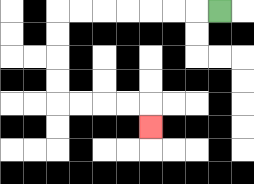{'start': '[9, 0]', 'end': '[6, 5]', 'path_directions': 'L,L,L,L,L,L,L,D,D,D,D,R,R,R,R,D', 'path_coordinates': '[[9, 0], [8, 0], [7, 0], [6, 0], [5, 0], [4, 0], [3, 0], [2, 0], [2, 1], [2, 2], [2, 3], [2, 4], [3, 4], [4, 4], [5, 4], [6, 4], [6, 5]]'}